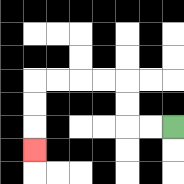{'start': '[7, 5]', 'end': '[1, 6]', 'path_directions': 'L,L,U,U,L,L,L,L,D,D,D', 'path_coordinates': '[[7, 5], [6, 5], [5, 5], [5, 4], [5, 3], [4, 3], [3, 3], [2, 3], [1, 3], [1, 4], [1, 5], [1, 6]]'}